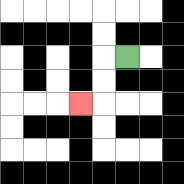{'start': '[5, 2]', 'end': '[3, 4]', 'path_directions': 'L,D,D,L', 'path_coordinates': '[[5, 2], [4, 2], [4, 3], [4, 4], [3, 4]]'}